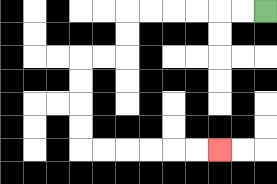{'start': '[11, 0]', 'end': '[9, 6]', 'path_directions': 'L,L,L,L,L,L,D,D,L,L,D,D,D,D,R,R,R,R,R,R', 'path_coordinates': '[[11, 0], [10, 0], [9, 0], [8, 0], [7, 0], [6, 0], [5, 0], [5, 1], [5, 2], [4, 2], [3, 2], [3, 3], [3, 4], [3, 5], [3, 6], [4, 6], [5, 6], [6, 6], [7, 6], [8, 6], [9, 6]]'}